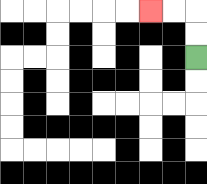{'start': '[8, 2]', 'end': '[6, 0]', 'path_directions': 'U,U,L,L', 'path_coordinates': '[[8, 2], [8, 1], [8, 0], [7, 0], [6, 0]]'}